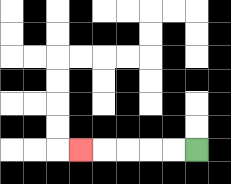{'start': '[8, 6]', 'end': '[3, 6]', 'path_directions': 'L,L,L,L,L', 'path_coordinates': '[[8, 6], [7, 6], [6, 6], [5, 6], [4, 6], [3, 6]]'}